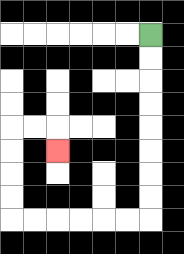{'start': '[6, 1]', 'end': '[2, 6]', 'path_directions': 'D,D,D,D,D,D,D,D,L,L,L,L,L,L,U,U,U,U,R,R,D', 'path_coordinates': '[[6, 1], [6, 2], [6, 3], [6, 4], [6, 5], [6, 6], [6, 7], [6, 8], [6, 9], [5, 9], [4, 9], [3, 9], [2, 9], [1, 9], [0, 9], [0, 8], [0, 7], [0, 6], [0, 5], [1, 5], [2, 5], [2, 6]]'}